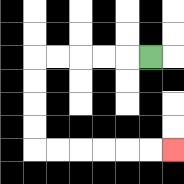{'start': '[6, 2]', 'end': '[7, 6]', 'path_directions': 'L,L,L,L,L,D,D,D,D,R,R,R,R,R,R', 'path_coordinates': '[[6, 2], [5, 2], [4, 2], [3, 2], [2, 2], [1, 2], [1, 3], [1, 4], [1, 5], [1, 6], [2, 6], [3, 6], [4, 6], [5, 6], [6, 6], [7, 6]]'}